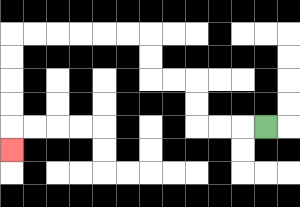{'start': '[11, 5]', 'end': '[0, 6]', 'path_directions': 'L,L,L,U,U,L,L,U,U,L,L,L,L,L,L,D,D,D,D,D', 'path_coordinates': '[[11, 5], [10, 5], [9, 5], [8, 5], [8, 4], [8, 3], [7, 3], [6, 3], [6, 2], [6, 1], [5, 1], [4, 1], [3, 1], [2, 1], [1, 1], [0, 1], [0, 2], [0, 3], [0, 4], [0, 5], [0, 6]]'}